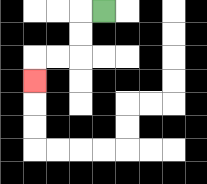{'start': '[4, 0]', 'end': '[1, 3]', 'path_directions': 'L,D,D,L,L,D', 'path_coordinates': '[[4, 0], [3, 0], [3, 1], [3, 2], [2, 2], [1, 2], [1, 3]]'}